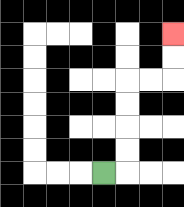{'start': '[4, 7]', 'end': '[7, 1]', 'path_directions': 'R,U,U,U,U,R,R,U,U', 'path_coordinates': '[[4, 7], [5, 7], [5, 6], [5, 5], [5, 4], [5, 3], [6, 3], [7, 3], [7, 2], [7, 1]]'}